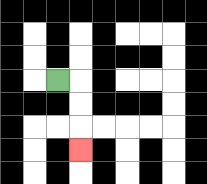{'start': '[2, 3]', 'end': '[3, 6]', 'path_directions': 'R,D,D,D', 'path_coordinates': '[[2, 3], [3, 3], [3, 4], [3, 5], [3, 6]]'}